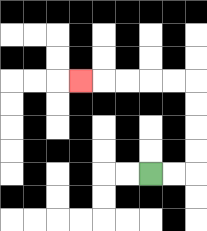{'start': '[6, 7]', 'end': '[3, 3]', 'path_directions': 'R,R,U,U,U,U,L,L,L,L,L', 'path_coordinates': '[[6, 7], [7, 7], [8, 7], [8, 6], [8, 5], [8, 4], [8, 3], [7, 3], [6, 3], [5, 3], [4, 3], [3, 3]]'}